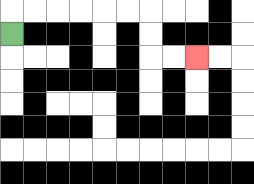{'start': '[0, 1]', 'end': '[8, 2]', 'path_directions': 'U,R,R,R,R,R,R,D,D,R,R', 'path_coordinates': '[[0, 1], [0, 0], [1, 0], [2, 0], [3, 0], [4, 0], [5, 0], [6, 0], [6, 1], [6, 2], [7, 2], [8, 2]]'}